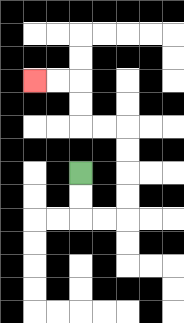{'start': '[3, 7]', 'end': '[1, 3]', 'path_directions': 'D,D,R,R,U,U,U,U,L,L,U,U,L,L', 'path_coordinates': '[[3, 7], [3, 8], [3, 9], [4, 9], [5, 9], [5, 8], [5, 7], [5, 6], [5, 5], [4, 5], [3, 5], [3, 4], [3, 3], [2, 3], [1, 3]]'}